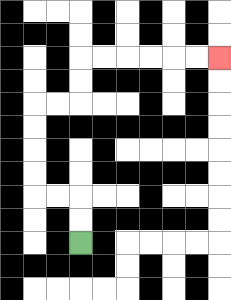{'start': '[3, 10]', 'end': '[9, 2]', 'path_directions': 'U,U,L,L,U,U,U,U,R,R,U,U,R,R,R,R,R,R', 'path_coordinates': '[[3, 10], [3, 9], [3, 8], [2, 8], [1, 8], [1, 7], [1, 6], [1, 5], [1, 4], [2, 4], [3, 4], [3, 3], [3, 2], [4, 2], [5, 2], [6, 2], [7, 2], [8, 2], [9, 2]]'}